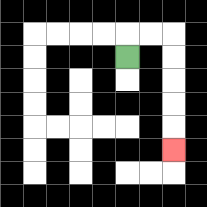{'start': '[5, 2]', 'end': '[7, 6]', 'path_directions': 'U,R,R,D,D,D,D,D', 'path_coordinates': '[[5, 2], [5, 1], [6, 1], [7, 1], [7, 2], [7, 3], [7, 4], [7, 5], [7, 6]]'}